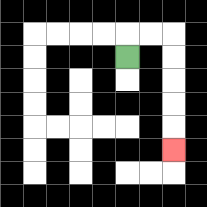{'start': '[5, 2]', 'end': '[7, 6]', 'path_directions': 'U,R,R,D,D,D,D,D', 'path_coordinates': '[[5, 2], [5, 1], [6, 1], [7, 1], [7, 2], [7, 3], [7, 4], [7, 5], [7, 6]]'}